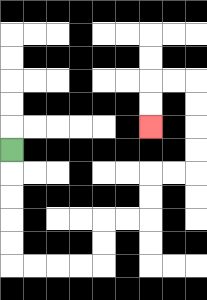{'start': '[0, 6]', 'end': '[6, 5]', 'path_directions': 'D,D,D,D,D,R,R,R,R,U,U,R,R,U,U,R,R,U,U,U,U,L,L,D,D', 'path_coordinates': '[[0, 6], [0, 7], [0, 8], [0, 9], [0, 10], [0, 11], [1, 11], [2, 11], [3, 11], [4, 11], [4, 10], [4, 9], [5, 9], [6, 9], [6, 8], [6, 7], [7, 7], [8, 7], [8, 6], [8, 5], [8, 4], [8, 3], [7, 3], [6, 3], [6, 4], [6, 5]]'}